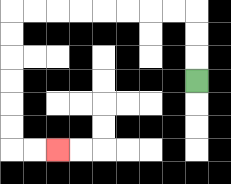{'start': '[8, 3]', 'end': '[2, 6]', 'path_directions': 'U,U,U,L,L,L,L,L,L,L,L,D,D,D,D,D,D,R,R', 'path_coordinates': '[[8, 3], [8, 2], [8, 1], [8, 0], [7, 0], [6, 0], [5, 0], [4, 0], [3, 0], [2, 0], [1, 0], [0, 0], [0, 1], [0, 2], [0, 3], [0, 4], [0, 5], [0, 6], [1, 6], [2, 6]]'}